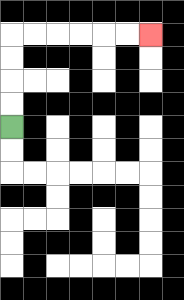{'start': '[0, 5]', 'end': '[6, 1]', 'path_directions': 'U,U,U,U,R,R,R,R,R,R', 'path_coordinates': '[[0, 5], [0, 4], [0, 3], [0, 2], [0, 1], [1, 1], [2, 1], [3, 1], [4, 1], [5, 1], [6, 1]]'}